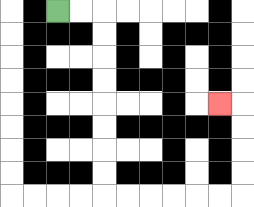{'start': '[2, 0]', 'end': '[9, 4]', 'path_directions': 'R,R,D,D,D,D,D,D,D,D,R,R,R,R,R,R,U,U,U,U,L', 'path_coordinates': '[[2, 0], [3, 0], [4, 0], [4, 1], [4, 2], [4, 3], [4, 4], [4, 5], [4, 6], [4, 7], [4, 8], [5, 8], [6, 8], [7, 8], [8, 8], [9, 8], [10, 8], [10, 7], [10, 6], [10, 5], [10, 4], [9, 4]]'}